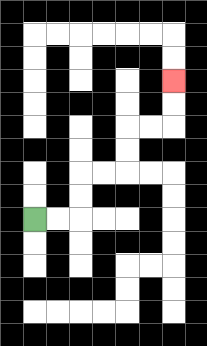{'start': '[1, 9]', 'end': '[7, 3]', 'path_directions': 'R,R,U,U,R,R,U,U,R,R,U,U', 'path_coordinates': '[[1, 9], [2, 9], [3, 9], [3, 8], [3, 7], [4, 7], [5, 7], [5, 6], [5, 5], [6, 5], [7, 5], [7, 4], [7, 3]]'}